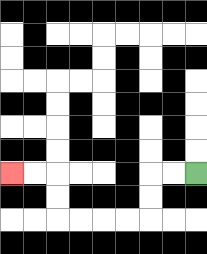{'start': '[8, 7]', 'end': '[0, 7]', 'path_directions': 'L,L,D,D,L,L,L,L,U,U,L,L', 'path_coordinates': '[[8, 7], [7, 7], [6, 7], [6, 8], [6, 9], [5, 9], [4, 9], [3, 9], [2, 9], [2, 8], [2, 7], [1, 7], [0, 7]]'}